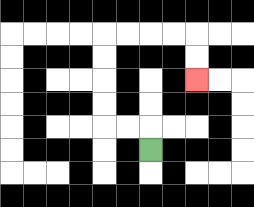{'start': '[6, 6]', 'end': '[8, 3]', 'path_directions': 'U,L,L,U,U,U,U,R,R,R,R,D,D', 'path_coordinates': '[[6, 6], [6, 5], [5, 5], [4, 5], [4, 4], [4, 3], [4, 2], [4, 1], [5, 1], [6, 1], [7, 1], [8, 1], [8, 2], [8, 3]]'}